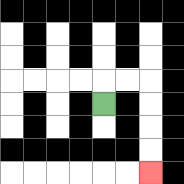{'start': '[4, 4]', 'end': '[6, 7]', 'path_directions': 'U,R,R,D,D,D,D', 'path_coordinates': '[[4, 4], [4, 3], [5, 3], [6, 3], [6, 4], [6, 5], [6, 6], [6, 7]]'}